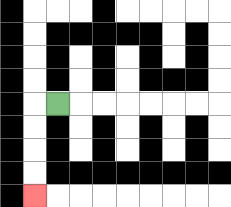{'start': '[2, 4]', 'end': '[1, 8]', 'path_directions': 'L,D,D,D,D', 'path_coordinates': '[[2, 4], [1, 4], [1, 5], [1, 6], [1, 7], [1, 8]]'}